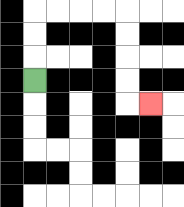{'start': '[1, 3]', 'end': '[6, 4]', 'path_directions': 'U,U,U,R,R,R,R,D,D,D,D,R', 'path_coordinates': '[[1, 3], [1, 2], [1, 1], [1, 0], [2, 0], [3, 0], [4, 0], [5, 0], [5, 1], [5, 2], [5, 3], [5, 4], [6, 4]]'}